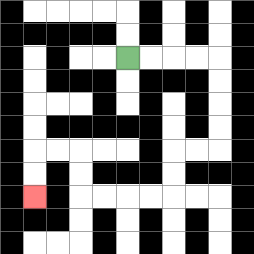{'start': '[5, 2]', 'end': '[1, 8]', 'path_directions': 'R,R,R,R,D,D,D,D,L,L,D,D,L,L,L,L,U,U,L,L,D,D', 'path_coordinates': '[[5, 2], [6, 2], [7, 2], [8, 2], [9, 2], [9, 3], [9, 4], [9, 5], [9, 6], [8, 6], [7, 6], [7, 7], [7, 8], [6, 8], [5, 8], [4, 8], [3, 8], [3, 7], [3, 6], [2, 6], [1, 6], [1, 7], [1, 8]]'}